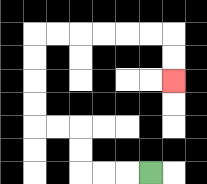{'start': '[6, 7]', 'end': '[7, 3]', 'path_directions': 'L,L,L,U,U,L,L,U,U,U,U,R,R,R,R,R,R,D,D', 'path_coordinates': '[[6, 7], [5, 7], [4, 7], [3, 7], [3, 6], [3, 5], [2, 5], [1, 5], [1, 4], [1, 3], [1, 2], [1, 1], [2, 1], [3, 1], [4, 1], [5, 1], [6, 1], [7, 1], [7, 2], [7, 3]]'}